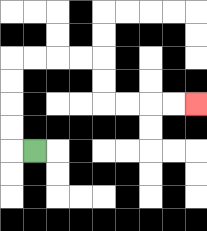{'start': '[1, 6]', 'end': '[8, 4]', 'path_directions': 'L,U,U,U,U,R,R,R,R,D,D,R,R,R,R', 'path_coordinates': '[[1, 6], [0, 6], [0, 5], [0, 4], [0, 3], [0, 2], [1, 2], [2, 2], [3, 2], [4, 2], [4, 3], [4, 4], [5, 4], [6, 4], [7, 4], [8, 4]]'}